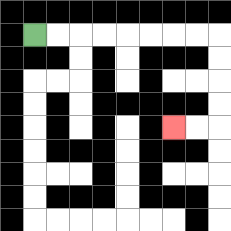{'start': '[1, 1]', 'end': '[7, 5]', 'path_directions': 'R,R,R,R,R,R,R,R,D,D,D,D,L,L', 'path_coordinates': '[[1, 1], [2, 1], [3, 1], [4, 1], [5, 1], [6, 1], [7, 1], [8, 1], [9, 1], [9, 2], [9, 3], [9, 4], [9, 5], [8, 5], [7, 5]]'}